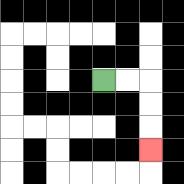{'start': '[4, 3]', 'end': '[6, 6]', 'path_directions': 'R,R,D,D,D', 'path_coordinates': '[[4, 3], [5, 3], [6, 3], [6, 4], [6, 5], [6, 6]]'}